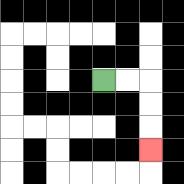{'start': '[4, 3]', 'end': '[6, 6]', 'path_directions': 'R,R,D,D,D', 'path_coordinates': '[[4, 3], [5, 3], [6, 3], [6, 4], [6, 5], [6, 6]]'}